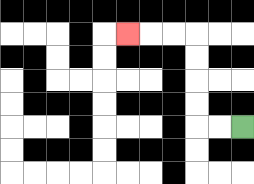{'start': '[10, 5]', 'end': '[5, 1]', 'path_directions': 'L,L,U,U,U,U,L,L,L', 'path_coordinates': '[[10, 5], [9, 5], [8, 5], [8, 4], [8, 3], [8, 2], [8, 1], [7, 1], [6, 1], [5, 1]]'}